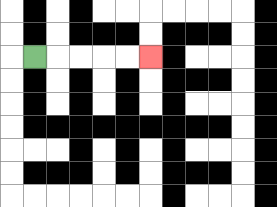{'start': '[1, 2]', 'end': '[6, 2]', 'path_directions': 'R,R,R,R,R', 'path_coordinates': '[[1, 2], [2, 2], [3, 2], [4, 2], [5, 2], [6, 2]]'}